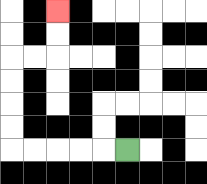{'start': '[5, 6]', 'end': '[2, 0]', 'path_directions': 'L,L,L,L,L,U,U,U,U,R,R,U,U', 'path_coordinates': '[[5, 6], [4, 6], [3, 6], [2, 6], [1, 6], [0, 6], [0, 5], [0, 4], [0, 3], [0, 2], [1, 2], [2, 2], [2, 1], [2, 0]]'}